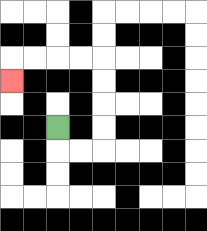{'start': '[2, 5]', 'end': '[0, 3]', 'path_directions': 'D,R,R,U,U,U,U,L,L,L,L,D', 'path_coordinates': '[[2, 5], [2, 6], [3, 6], [4, 6], [4, 5], [4, 4], [4, 3], [4, 2], [3, 2], [2, 2], [1, 2], [0, 2], [0, 3]]'}